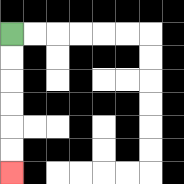{'start': '[0, 1]', 'end': '[0, 7]', 'path_directions': 'D,D,D,D,D,D', 'path_coordinates': '[[0, 1], [0, 2], [0, 3], [0, 4], [0, 5], [0, 6], [0, 7]]'}